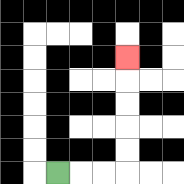{'start': '[2, 7]', 'end': '[5, 2]', 'path_directions': 'R,R,R,U,U,U,U,U', 'path_coordinates': '[[2, 7], [3, 7], [4, 7], [5, 7], [5, 6], [5, 5], [5, 4], [5, 3], [5, 2]]'}